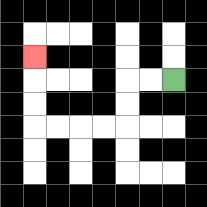{'start': '[7, 3]', 'end': '[1, 2]', 'path_directions': 'L,L,D,D,L,L,L,L,U,U,U', 'path_coordinates': '[[7, 3], [6, 3], [5, 3], [5, 4], [5, 5], [4, 5], [3, 5], [2, 5], [1, 5], [1, 4], [1, 3], [1, 2]]'}